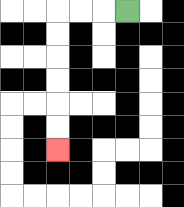{'start': '[5, 0]', 'end': '[2, 6]', 'path_directions': 'L,L,L,D,D,D,D,D,D', 'path_coordinates': '[[5, 0], [4, 0], [3, 0], [2, 0], [2, 1], [2, 2], [2, 3], [2, 4], [2, 5], [2, 6]]'}